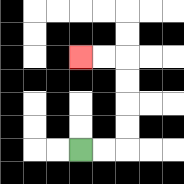{'start': '[3, 6]', 'end': '[3, 2]', 'path_directions': 'R,R,U,U,U,U,L,L', 'path_coordinates': '[[3, 6], [4, 6], [5, 6], [5, 5], [5, 4], [5, 3], [5, 2], [4, 2], [3, 2]]'}